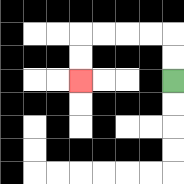{'start': '[7, 3]', 'end': '[3, 3]', 'path_directions': 'U,U,L,L,L,L,D,D', 'path_coordinates': '[[7, 3], [7, 2], [7, 1], [6, 1], [5, 1], [4, 1], [3, 1], [3, 2], [3, 3]]'}